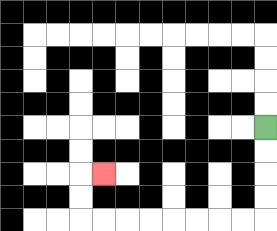{'start': '[11, 5]', 'end': '[4, 7]', 'path_directions': 'D,D,D,D,L,L,L,L,L,L,L,L,U,U,R', 'path_coordinates': '[[11, 5], [11, 6], [11, 7], [11, 8], [11, 9], [10, 9], [9, 9], [8, 9], [7, 9], [6, 9], [5, 9], [4, 9], [3, 9], [3, 8], [3, 7], [4, 7]]'}